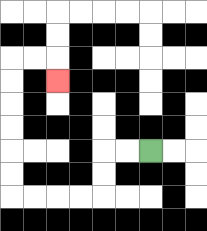{'start': '[6, 6]', 'end': '[2, 3]', 'path_directions': 'L,L,D,D,L,L,L,L,U,U,U,U,U,U,R,R,D', 'path_coordinates': '[[6, 6], [5, 6], [4, 6], [4, 7], [4, 8], [3, 8], [2, 8], [1, 8], [0, 8], [0, 7], [0, 6], [0, 5], [0, 4], [0, 3], [0, 2], [1, 2], [2, 2], [2, 3]]'}